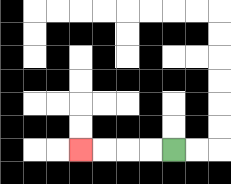{'start': '[7, 6]', 'end': '[3, 6]', 'path_directions': 'L,L,L,L', 'path_coordinates': '[[7, 6], [6, 6], [5, 6], [4, 6], [3, 6]]'}